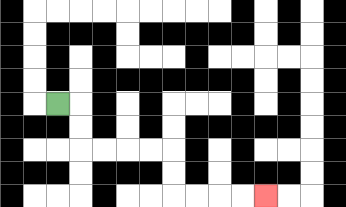{'start': '[2, 4]', 'end': '[11, 8]', 'path_directions': 'R,D,D,R,R,R,R,D,D,R,R,R,R', 'path_coordinates': '[[2, 4], [3, 4], [3, 5], [3, 6], [4, 6], [5, 6], [6, 6], [7, 6], [7, 7], [7, 8], [8, 8], [9, 8], [10, 8], [11, 8]]'}